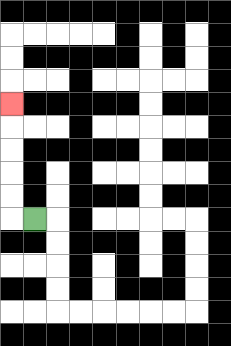{'start': '[1, 9]', 'end': '[0, 4]', 'path_directions': 'L,U,U,U,U,U', 'path_coordinates': '[[1, 9], [0, 9], [0, 8], [0, 7], [0, 6], [0, 5], [0, 4]]'}